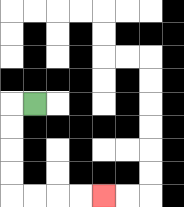{'start': '[1, 4]', 'end': '[4, 8]', 'path_directions': 'L,D,D,D,D,R,R,R,R', 'path_coordinates': '[[1, 4], [0, 4], [0, 5], [0, 6], [0, 7], [0, 8], [1, 8], [2, 8], [3, 8], [4, 8]]'}